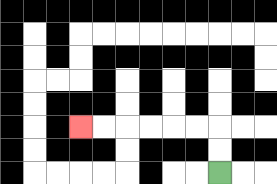{'start': '[9, 7]', 'end': '[3, 5]', 'path_directions': 'U,U,L,L,L,L,L,L', 'path_coordinates': '[[9, 7], [9, 6], [9, 5], [8, 5], [7, 5], [6, 5], [5, 5], [4, 5], [3, 5]]'}